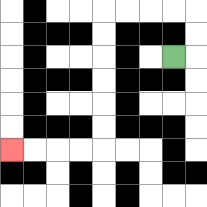{'start': '[7, 2]', 'end': '[0, 6]', 'path_directions': 'R,U,U,L,L,L,L,D,D,D,D,D,D,L,L,L,L', 'path_coordinates': '[[7, 2], [8, 2], [8, 1], [8, 0], [7, 0], [6, 0], [5, 0], [4, 0], [4, 1], [4, 2], [4, 3], [4, 4], [4, 5], [4, 6], [3, 6], [2, 6], [1, 6], [0, 6]]'}